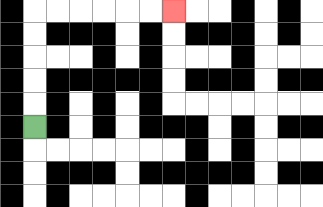{'start': '[1, 5]', 'end': '[7, 0]', 'path_directions': 'U,U,U,U,U,R,R,R,R,R,R', 'path_coordinates': '[[1, 5], [1, 4], [1, 3], [1, 2], [1, 1], [1, 0], [2, 0], [3, 0], [4, 0], [5, 0], [6, 0], [7, 0]]'}